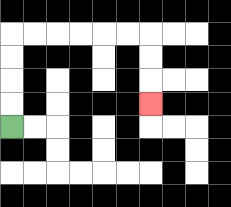{'start': '[0, 5]', 'end': '[6, 4]', 'path_directions': 'U,U,U,U,R,R,R,R,R,R,D,D,D', 'path_coordinates': '[[0, 5], [0, 4], [0, 3], [0, 2], [0, 1], [1, 1], [2, 1], [3, 1], [4, 1], [5, 1], [6, 1], [6, 2], [6, 3], [6, 4]]'}